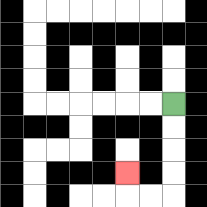{'start': '[7, 4]', 'end': '[5, 7]', 'path_directions': 'D,D,D,D,L,L,U', 'path_coordinates': '[[7, 4], [7, 5], [7, 6], [7, 7], [7, 8], [6, 8], [5, 8], [5, 7]]'}